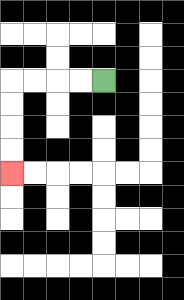{'start': '[4, 3]', 'end': '[0, 7]', 'path_directions': 'L,L,L,L,D,D,D,D', 'path_coordinates': '[[4, 3], [3, 3], [2, 3], [1, 3], [0, 3], [0, 4], [0, 5], [0, 6], [0, 7]]'}